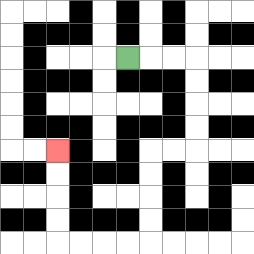{'start': '[5, 2]', 'end': '[2, 6]', 'path_directions': 'R,R,R,D,D,D,D,L,L,D,D,D,D,L,L,L,L,U,U,U,U', 'path_coordinates': '[[5, 2], [6, 2], [7, 2], [8, 2], [8, 3], [8, 4], [8, 5], [8, 6], [7, 6], [6, 6], [6, 7], [6, 8], [6, 9], [6, 10], [5, 10], [4, 10], [3, 10], [2, 10], [2, 9], [2, 8], [2, 7], [2, 6]]'}